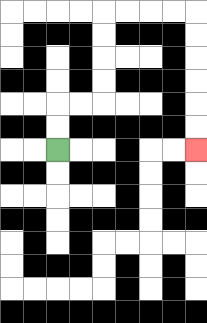{'start': '[2, 6]', 'end': '[8, 6]', 'path_directions': 'U,U,R,R,U,U,U,U,R,R,R,R,D,D,D,D,D,D', 'path_coordinates': '[[2, 6], [2, 5], [2, 4], [3, 4], [4, 4], [4, 3], [4, 2], [4, 1], [4, 0], [5, 0], [6, 0], [7, 0], [8, 0], [8, 1], [8, 2], [8, 3], [8, 4], [8, 5], [8, 6]]'}